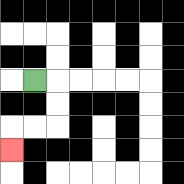{'start': '[1, 3]', 'end': '[0, 6]', 'path_directions': 'R,D,D,L,L,D', 'path_coordinates': '[[1, 3], [2, 3], [2, 4], [2, 5], [1, 5], [0, 5], [0, 6]]'}